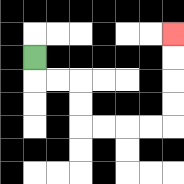{'start': '[1, 2]', 'end': '[7, 1]', 'path_directions': 'D,R,R,D,D,R,R,R,R,U,U,U,U', 'path_coordinates': '[[1, 2], [1, 3], [2, 3], [3, 3], [3, 4], [3, 5], [4, 5], [5, 5], [6, 5], [7, 5], [7, 4], [7, 3], [7, 2], [7, 1]]'}